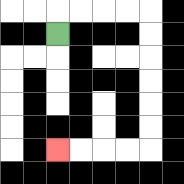{'start': '[2, 1]', 'end': '[2, 6]', 'path_directions': 'U,R,R,R,R,D,D,D,D,D,D,L,L,L,L', 'path_coordinates': '[[2, 1], [2, 0], [3, 0], [4, 0], [5, 0], [6, 0], [6, 1], [6, 2], [6, 3], [6, 4], [6, 5], [6, 6], [5, 6], [4, 6], [3, 6], [2, 6]]'}